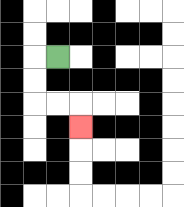{'start': '[2, 2]', 'end': '[3, 5]', 'path_directions': 'L,D,D,R,R,D', 'path_coordinates': '[[2, 2], [1, 2], [1, 3], [1, 4], [2, 4], [3, 4], [3, 5]]'}